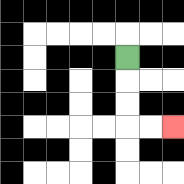{'start': '[5, 2]', 'end': '[7, 5]', 'path_directions': 'D,D,D,R,R', 'path_coordinates': '[[5, 2], [5, 3], [5, 4], [5, 5], [6, 5], [7, 5]]'}